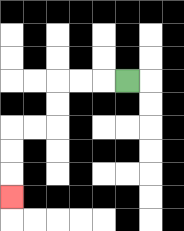{'start': '[5, 3]', 'end': '[0, 8]', 'path_directions': 'L,L,L,D,D,L,L,D,D,D', 'path_coordinates': '[[5, 3], [4, 3], [3, 3], [2, 3], [2, 4], [2, 5], [1, 5], [0, 5], [0, 6], [0, 7], [0, 8]]'}